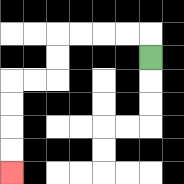{'start': '[6, 2]', 'end': '[0, 7]', 'path_directions': 'U,L,L,L,L,D,D,L,L,D,D,D,D', 'path_coordinates': '[[6, 2], [6, 1], [5, 1], [4, 1], [3, 1], [2, 1], [2, 2], [2, 3], [1, 3], [0, 3], [0, 4], [0, 5], [0, 6], [0, 7]]'}